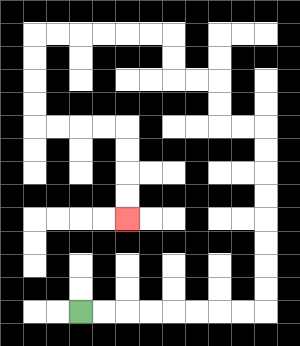{'start': '[3, 13]', 'end': '[5, 9]', 'path_directions': 'R,R,R,R,R,R,R,R,U,U,U,U,U,U,U,U,L,L,U,U,L,L,U,U,L,L,L,L,L,L,D,D,D,D,R,R,R,R,D,D,D,D', 'path_coordinates': '[[3, 13], [4, 13], [5, 13], [6, 13], [7, 13], [8, 13], [9, 13], [10, 13], [11, 13], [11, 12], [11, 11], [11, 10], [11, 9], [11, 8], [11, 7], [11, 6], [11, 5], [10, 5], [9, 5], [9, 4], [9, 3], [8, 3], [7, 3], [7, 2], [7, 1], [6, 1], [5, 1], [4, 1], [3, 1], [2, 1], [1, 1], [1, 2], [1, 3], [1, 4], [1, 5], [2, 5], [3, 5], [4, 5], [5, 5], [5, 6], [5, 7], [5, 8], [5, 9]]'}